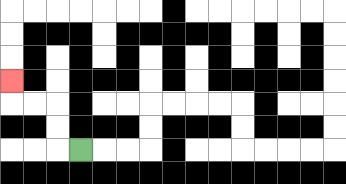{'start': '[3, 6]', 'end': '[0, 3]', 'path_directions': 'L,U,U,L,L,U', 'path_coordinates': '[[3, 6], [2, 6], [2, 5], [2, 4], [1, 4], [0, 4], [0, 3]]'}